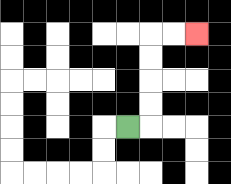{'start': '[5, 5]', 'end': '[8, 1]', 'path_directions': 'R,U,U,U,U,R,R', 'path_coordinates': '[[5, 5], [6, 5], [6, 4], [6, 3], [6, 2], [6, 1], [7, 1], [8, 1]]'}